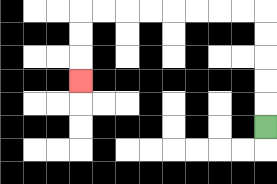{'start': '[11, 5]', 'end': '[3, 3]', 'path_directions': 'U,U,U,U,U,L,L,L,L,L,L,L,L,D,D,D', 'path_coordinates': '[[11, 5], [11, 4], [11, 3], [11, 2], [11, 1], [11, 0], [10, 0], [9, 0], [8, 0], [7, 0], [6, 0], [5, 0], [4, 0], [3, 0], [3, 1], [3, 2], [3, 3]]'}